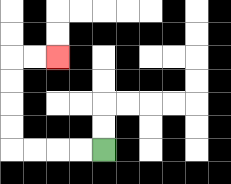{'start': '[4, 6]', 'end': '[2, 2]', 'path_directions': 'L,L,L,L,U,U,U,U,R,R', 'path_coordinates': '[[4, 6], [3, 6], [2, 6], [1, 6], [0, 6], [0, 5], [0, 4], [0, 3], [0, 2], [1, 2], [2, 2]]'}